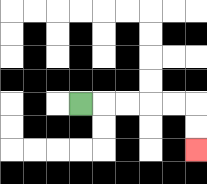{'start': '[3, 4]', 'end': '[8, 6]', 'path_directions': 'R,R,R,R,R,D,D', 'path_coordinates': '[[3, 4], [4, 4], [5, 4], [6, 4], [7, 4], [8, 4], [8, 5], [8, 6]]'}